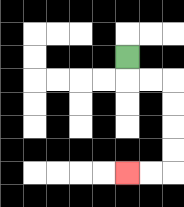{'start': '[5, 2]', 'end': '[5, 7]', 'path_directions': 'D,R,R,D,D,D,D,L,L', 'path_coordinates': '[[5, 2], [5, 3], [6, 3], [7, 3], [7, 4], [7, 5], [7, 6], [7, 7], [6, 7], [5, 7]]'}